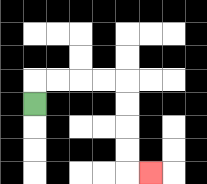{'start': '[1, 4]', 'end': '[6, 7]', 'path_directions': 'U,R,R,R,R,D,D,D,D,R', 'path_coordinates': '[[1, 4], [1, 3], [2, 3], [3, 3], [4, 3], [5, 3], [5, 4], [5, 5], [5, 6], [5, 7], [6, 7]]'}